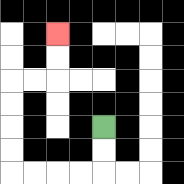{'start': '[4, 5]', 'end': '[2, 1]', 'path_directions': 'D,D,L,L,L,L,U,U,U,U,R,R,U,U', 'path_coordinates': '[[4, 5], [4, 6], [4, 7], [3, 7], [2, 7], [1, 7], [0, 7], [0, 6], [0, 5], [0, 4], [0, 3], [1, 3], [2, 3], [2, 2], [2, 1]]'}